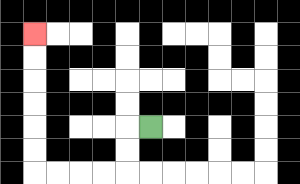{'start': '[6, 5]', 'end': '[1, 1]', 'path_directions': 'L,D,D,L,L,L,L,U,U,U,U,U,U', 'path_coordinates': '[[6, 5], [5, 5], [5, 6], [5, 7], [4, 7], [3, 7], [2, 7], [1, 7], [1, 6], [1, 5], [1, 4], [1, 3], [1, 2], [1, 1]]'}